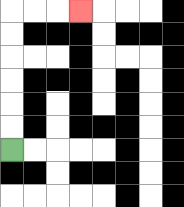{'start': '[0, 6]', 'end': '[3, 0]', 'path_directions': 'U,U,U,U,U,U,R,R,R', 'path_coordinates': '[[0, 6], [0, 5], [0, 4], [0, 3], [0, 2], [0, 1], [0, 0], [1, 0], [2, 0], [3, 0]]'}